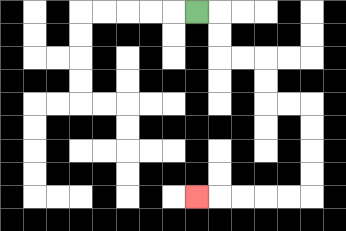{'start': '[8, 0]', 'end': '[8, 8]', 'path_directions': 'R,D,D,R,R,D,D,R,R,D,D,D,D,L,L,L,L,L', 'path_coordinates': '[[8, 0], [9, 0], [9, 1], [9, 2], [10, 2], [11, 2], [11, 3], [11, 4], [12, 4], [13, 4], [13, 5], [13, 6], [13, 7], [13, 8], [12, 8], [11, 8], [10, 8], [9, 8], [8, 8]]'}